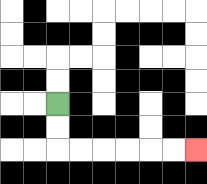{'start': '[2, 4]', 'end': '[8, 6]', 'path_directions': 'D,D,R,R,R,R,R,R', 'path_coordinates': '[[2, 4], [2, 5], [2, 6], [3, 6], [4, 6], [5, 6], [6, 6], [7, 6], [8, 6]]'}